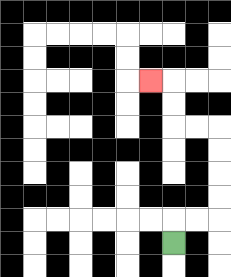{'start': '[7, 10]', 'end': '[6, 3]', 'path_directions': 'U,R,R,U,U,U,U,L,L,U,U,L', 'path_coordinates': '[[7, 10], [7, 9], [8, 9], [9, 9], [9, 8], [9, 7], [9, 6], [9, 5], [8, 5], [7, 5], [7, 4], [7, 3], [6, 3]]'}